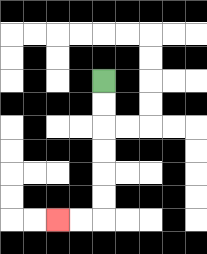{'start': '[4, 3]', 'end': '[2, 9]', 'path_directions': 'D,D,D,D,D,D,L,L', 'path_coordinates': '[[4, 3], [4, 4], [4, 5], [4, 6], [4, 7], [4, 8], [4, 9], [3, 9], [2, 9]]'}